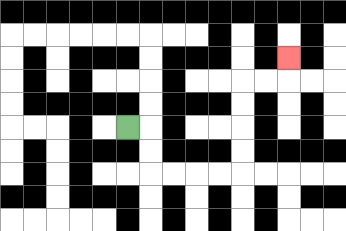{'start': '[5, 5]', 'end': '[12, 2]', 'path_directions': 'R,D,D,R,R,R,R,U,U,U,U,R,R,U', 'path_coordinates': '[[5, 5], [6, 5], [6, 6], [6, 7], [7, 7], [8, 7], [9, 7], [10, 7], [10, 6], [10, 5], [10, 4], [10, 3], [11, 3], [12, 3], [12, 2]]'}